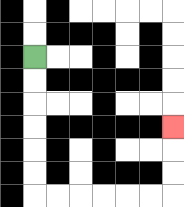{'start': '[1, 2]', 'end': '[7, 5]', 'path_directions': 'D,D,D,D,D,D,R,R,R,R,R,R,U,U,U', 'path_coordinates': '[[1, 2], [1, 3], [1, 4], [1, 5], [1, 6], [1, 7], [1, 8], [2, 8], [3, 8], [4, 8], [5, 8], [6, 8], [7, 8], [7, 7], [7, 6], [7, 5]]'}